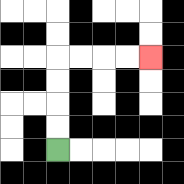{'start': '[2, 6]', 'end': '[6, 2]', 'path_directions': 'U,U,U,U,R,R,R,R', 'path_coordinates': '[[2, 6], [2, 5], [2, 4], [2, 3], [2, 2], [3, 2], [4, 2], [5, 2], [6, 2]]'}